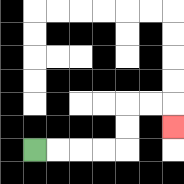{'start': '[1, 6]', 'end': '[7, 5]', 'path_directions': 'R,R,R,R,U,U,R,R,D', 'path_coordinates': '[[1, 6], [2, 6], [3, 6], [4, 6], [5, 6], [5, 5], [5, 4], [6, 4], [7, 4], [7, 5]]'}